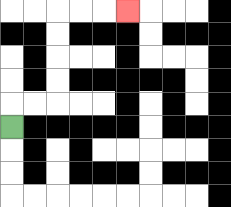{'start': '[0, 5]', 'end': '[5, 0]', 'path_directions': 'U,R,R,U,U,U,U,R,R,R', 'path_coordinates': '[[0, 5], [0, 4], [1, 4], [2, 4], [2, 3], [2, 2], [2, 1], [2, 0], [3, 0], [4, 0], [5, 0]]'}